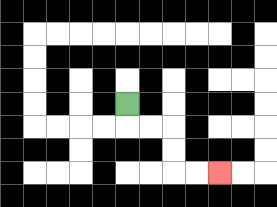{'start': '[5, 4]', 'end': '[9, 7]', 'path_directions': 'D,R,R,D,D,R,R', 'path_coordinates': '[[5, 4], [5, 5], [6, 5], [7, 5], [7, 6], [7, 7], [8, 7], [9, 7]]'}